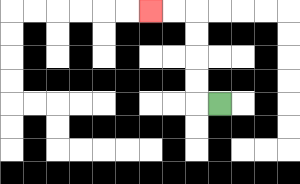{'start': '[9, 4]', 'end': '[6, 0]', 'path_directions': 'L,U,U,U,U,L,L', 'path_coordinates': '[[9, 4], [8, 4], [8, 3], [8, 2], [8, 1], [8, 0], [7, 0], [6, 0]]'}